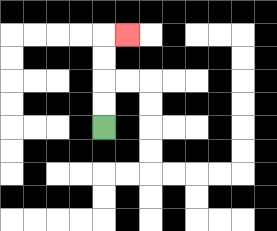{'start': '[4, 5]', 'end': '[5, 1]', 'path_directions': 'U,U,U,U,R', 'path_coordinates': '[[4, 5], [4, 4], [4, 3], [4, 2], [4, 1], [5, 1]]'}